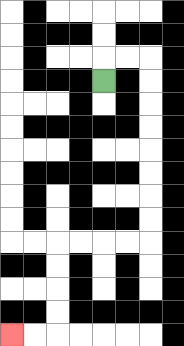{'start': '[4, 3]', 'end': '[0, 14]', 'path_directions': 'U,R,R,D,D,D,D,D,D,D,D,L,L,L,L,D,D,D,D,L,L', 'path_coordinates': '[[4, 3], [4, 2], [5, 2], [6, 2], [6, 3], [6, 4], [6, 5], [6, 6], [6, 7], [6, 8], [6, 9], [6, 10], [5, 10], [4, 10], [3, 10], [2, 10], [2, 11], [2, 12], [2, 13], [2, 14], [1, 14], [0, 14]]'}